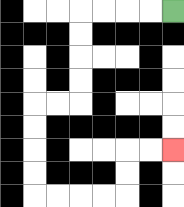{'start': '[7, 0]', 'end': '[7, 6]', 'path_directions': 'L,L,L,L,D,D,D,D,L,L,D,D,D,D,R,R,R,R,U,U,R,R', 'path_coordinates': '[[7, 0], [6, 0], [5, 0], [4, 0], [3, 0], [3, 1], [3, 2], [3, 3], [3, 4], [2, 4], [1, 4], [1, 5], [1, 6], [1, 7], [1, 8], [2, 8], [3, 8], [4, 8], [5, 8], [5, 7], [5, 6], [6, 6], [7, 6]]'}